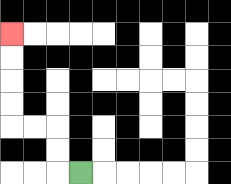{'start': '[3, 7]', 'end': '[0, 1]', 'path_directions': 'L,U,U,L,L,U,U,U,U', 'path_coordinates': '[[3, 7], [2, 7], [2, 6], [2, 5], [1, 5], [0, 5], [0, 4], [0, 3], [0, 2], [0, 1]]'}